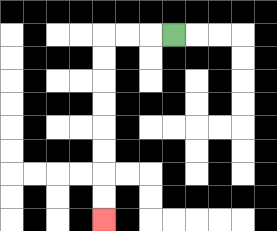{'start': '[7, 1]', 'end': '[4, 9]', 'path_directions': 'L,L,L,D,D,D,D,D,D,D,D', 'path_coordinates': '[[7, 1], [6, 1], [5, 1], [4, 1], [4, 2], [4, 3], [4, 4], [4, 5], [4, 6], [4, 7], [4, 8], [4, 9]]'}